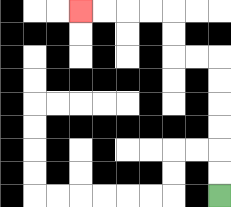{'start': '[9, 8]', 'end': '[3, 0]', 'path_directions': 'U,U,U,U,U,U,L,L,U,U,L,L,L,L', 'path_coordinates': '[[9, 8], [9, 7], [9, 6], [9, 5], [9, 4], [9, 3], [9, 2], [8, 2], [7, 2], [7, 1], [7, 0], [6, 0], [5, 0], [4, 0], [3, 0]]'}